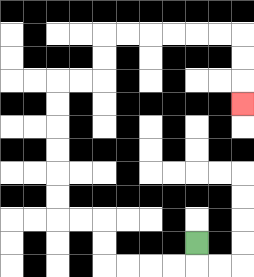{'start': '[8, 10]', 'end': '[10, 4]', 'path_directions': 'D,L,L,L,L,U,U,L,L,U,U,U,U,U,U,R,R,U,U,R,R,R,R,R,R,D,D,D', 'path_coordinates': '[[8, 10], [8, 11], [7, 11], [6, 11], [5, 11], [4, 11], [4, 10], [4, 9], [3, 9], [2, 9], [2, 8], [2, 7], [2, 6], [2, 5], [2, 4], [2, 3], [3, 3], [4, 3], [4, 2], [4, 1], [5, 1], [6, 1], [7, 1], [8, 1], [9, 1], [10, 1], [10, 2], [10, 3], [10, 4]]'}